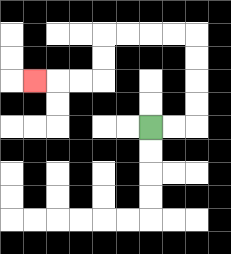{'start': '[6, 5]', 'end': '[1, 3]', 'path_directions': 'R,R,U,U,U,U,L,L,L,L,D,D,L,L,L', 'path_coordinates': '[[6, 5], [7, 5], [8, 5], [8, 4], [8, 3], [8, 2], [8, 1], [7, 1], [6, 1], [5, 1], [4, 1], [4, 2], [4, 3], [3, 3], [2, 3], [1, 3]]'}